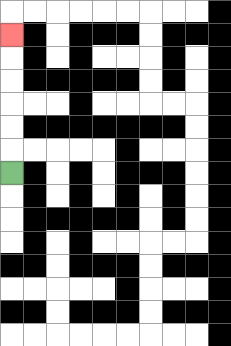{'start': '[0, 7]', 'end': '[0, 1]', 'path_directions': 'U,U,U,U,U,U', 'path_coordinates': '[[0, 7], [0, 6], [0, 5], [0, 4], [0, 3], [0, 2], [0, 1]]'}